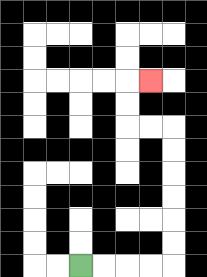{'start': '[3, 11]', 'end': '[6, 3]', 'path_directions': 'R,R,R,R,U,U,U,U,U,U,L,L,U,U,R', 'path_coordinates': '[[3, 11], [4, 11], [5, 11], [6, 11], [7, 11], [7, 10], [7, 9], [7, 8], [7, 7], [7, 6], [7, 5], [6, 5], [5, 5], [5, 4], [5, 3], [6, 3]]'}